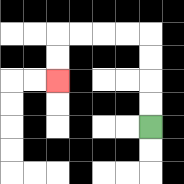{'start': '[6, 5]', 'end': '[2, 3]', 'path_directions': 'U,U,U,U,L,L,L,L,D,D', 'path_coordinates': '[[6, 5], [6, 4], [6, 3], [6, 2], [6, 1], [5, 1], [4, 1], [3, 1], [2, 1], [2, 2], [2, 3]]'}